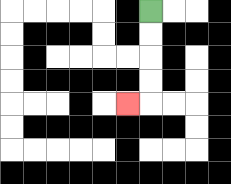{'start': '[6, 0]', 'end': '[5, 4]', 'path_directions': 'D,D,D,D,L', 'path_coordinates': '[[6, 0], [6, 1], [6, 2], [6, 3], [6, 4], [5, 4]]'}